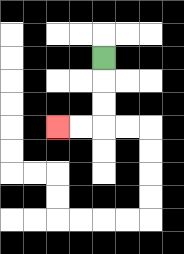{'start': '[4, 2]', 'end': '[2, 5]', 'path_directions': 'D,D,D,L,L', 'path_coordinates': '[[4, 2], [4, 3], [4, 4], [4, 5], [3, 5], [2, 5]]'}